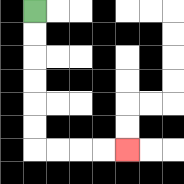{'start': '[1, 0]', 'end': '[5, 6]', 'path_directions': 'D,D,D,D,D,D,R,R,R,R', 'path_coordinates': '[[1, 0], [1, 1], [1, 2], [1, 3], [1, 4], [1, 5], [1, 6], [2, 6], [3, 6], [4, 6], [5, 6]]'}